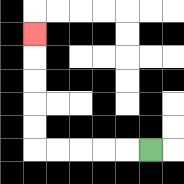{'start': '[6, 6]', 'end': '[1, 1]', 'path_directions': 'L,L,L,L,L,U,U,U,U,U', 'path_coordinates': '[[6, 6], [5, 6], [4, 6], [3, 6], [2, 6], [1, 6], [1, 5], [1, 4], [1, 3], [1, 2], [1, 1]]'}